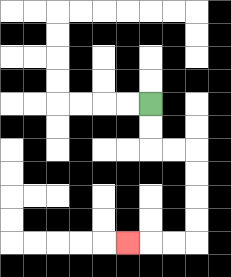{'start': '[6, 4]', 'end': '[5, 10]', 'path_directions': 'D,D,R,R,D,D,D,D,L,L,L', 'path_coordinates': '[[6, 4], [6, 5], [6, 6], [7, 6], [8, 6], [8, 7], [8, 8], [8, 9], [8, 10], [7, 10], [6, 10], [5, 10]]'}